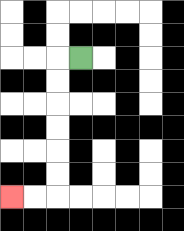{'start': '[3, 2]', 'end': '[0, 8]', 'path_directions': 'L,D,D,D,D,D,D,L,L', 'path_coordinates': '[[3, 2], [2, 2], [2, 3], [2, 4], [2, 5], [2, 6], [2, 7], [2, 8], [1, 8], [0, 8]]'}